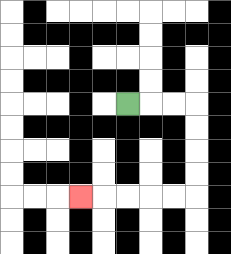{'start': '[5, 4]', 'end': '[3, 8]', 'path_directions': 'R,R,R,D,D,D,D,L,L,L,L,L', 'path_coordinates': '[[5, 4], [6, 4], [7, 4], [8, 4], [8, 5], [8, 6], [8, 7], [8, 8], [7, 8], [6, 8], [5, 8], [4, 8], [3, 8]]'}